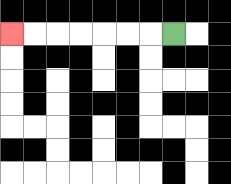{'start': '[7, 1]', 'end': '[0, 1]', 'path_directions': 'L,L,L,L,L,L,L', 'path_coordinates': '[[7, 1], [6, 1], [5, 1], [4, 1], [3, 1], [2, 1], [1, 1], [0, 1]]'}